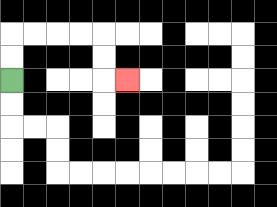{'start': '[0, 3]', 'end': '[5, 3]', 'path_directions': 'U,U,R,R,R,R,D,D,R', 'path_coordinates': '[[0, 3], [0, 2], [0, 1], [1, 1], [2, 1], [3, 1], [4, 1], [4, 2], [4, 3], [5, 3]]'}